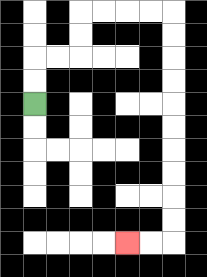{'start': '[1, 4]', 'end': '[5, 10]', 'path_directions': 'U,U,R,R,U,U,R,R,R,R,D,D,D,D,D,D,D,D,D,D,L,L', 'path_coordinates': '[[1, 4], [1, 3], [1, 2], [2, 2], [3, 2], [3, 1], [3, 0], [4, 0], [5, 0], [6, 0], [7, 0], [7, 1], [7, 2], [7, 3], [7, 4], [7, 5], [7, 6], [7, 7], [7, 8], [7, 9], [7, 10], [6, 10], [5, 10]]'}